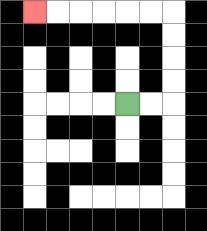{'start': '[5, 4]', 'end': '[1, 0]', 'path_directions': 'R,R,U,U,U,U,L,L,L,L,L,L', 'path_coordinates': '[[5, 4], [6, 4], [7, 4], [7, 3], [7, 2], [7, 1], [7, 0], [6, 0], [5, 0], [4, 0], [3, 0], [2, 0], [1, 0]]'}